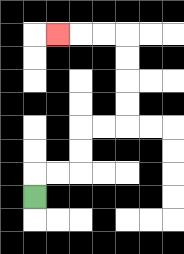{'start': '[1, 8]', 'end': '[2, 1]', 'path_directions': 'U,R,R,U,U,R,R,U,U,U,U,L,L,L', 'path_coordinates': '[[1, 8], [1, 7], [2, 7], [3, 7], [3, 6], [3, 5], [4, 5], [5, 5], [5, 4], [5, 3], [5, 2], [5, 1], [4, 1], [3, 1], [2, 1]]'}